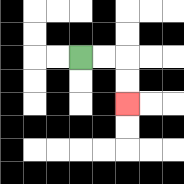{'start': '[3, 2]', 'end': '[5, 4]', 'path_directions': 'R,R,D,D', 'path_coordinates': '[[3, 2], [4, 2], [5, 2], [5, 3], [5, 4]]'}